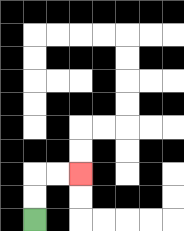{'start': '[1, 9]', 'end': '[3, 7]', 'path_directions': 'U,U,R,R', 'path_coordinates': '[[1, 9], [1, 8], [1, 7], [2, 7], [3, 7]]'}